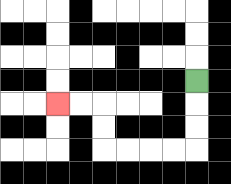{'start': '[8, 3]', 'end': '[2, 4]', 'path_directions': 'D,D,D,L,L,L,L,U,U,L,L', 'path_coordinates': '[[8, 3], [8, 4], [8, 5], [8, 6], [7, 6], [6, 6], [5, 6], [4, 6], [4, 5], [4, 4], [3, 4], [2, 4]]'}